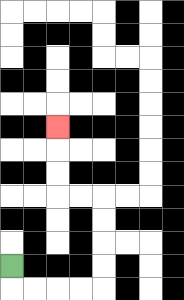{'start': '[0, 11]', 'end': '[2, 5]', 'path_directions': 'D,R,R,R,R,U,U,U,U,L,L,U,U,U', 'path_coordinates': '[[0, 11], [0, 12], [1, 12], [2, 12], [3, 12], [4, 12], [4, 11], [4, 10], [4, 9], [4, 8], [3, 8], [2, 8], [2, 7], [2, 6], [2, 5]]'}